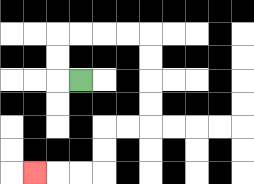{'start': '[3, 3]', 'end': '[1, 7]', 'path_directions': 'L,U,U,R,R,R,R,D,D,D,D,L,L,D,D,L,L,L', 'path_coordinates': '[[3, 3], [2, 3], [2, 2], [2, 1], [3, 1], [4, 1], [5, 1], [6, 1], [6, 2], [6, 3], [6, 4], [6, 5], [5, 5], [4, 5], [4, 6], [4, 7], [3, 7], [2, 7], [1, 7]]'}